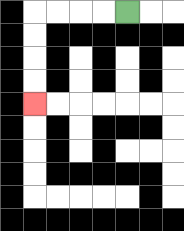{'start': '[5, 0]', 'end': '[1, 4]', 'path_directions': 'L,L,L,L,D,D,D,D', 'path_coordinates': '[[5, 0], [4, 0], [3, 0], [2, 0], [1, 0], [1, 1], [1, 2], [1, 3], [1, 4]]'}